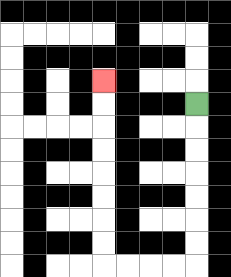{'start': '[8, 4]', 'end': '[4, 3]', 'path_directions': 'D,D,D,D,D,D,D,L,L,L,L,U,U,U,U,U,U,U,U', 'path_coordinates': '[[8, 4], [8, 5], [8, 6], [8, 7], [8, 8], [8, 9], [8, 10], [8, 11], [7, 11], [6, 11], [5, 11], [4, 11], [4, 10], [4, 9], [4, 8], [4, 7], [4, 6], [4, 5], [4, 4], [4, 3]]'}